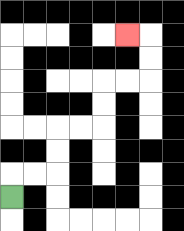{'start': '[0, 8]', 'end': '[5, 1]', 'path_directions': 'U,R,R,U,U,R,R,U,U,R,R,U,U,L', 'path_coordinates': '[[0, 8], [0, 7], [1, 7], [2, 7], [2, 6], [2, 5], [3, 5], [4, 5], [4, 4], [4, 3], [5, 3], [6, 3], [6, 2], [6, 1], [5, 1]]'}